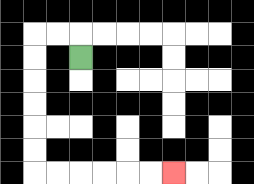{'start': '[3, 2]', 'end': '[7, 7]', 'path_directions': 'U,L,L,D,D,D,D,D,D,R,R,R,R,R,R', 'path_coordinates': '[[3, 2], [3, 1], [2, 1], [1, 1], [1, 2], [1, 3], [1, 4], [1, 5], [1, 6], [1, 7], [2, 7], [3, 7], [4, 7], [5, 7], [6, 7], [7, 7]]'}